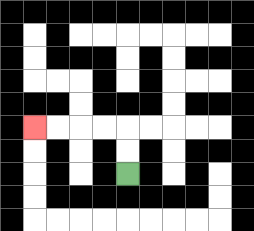{'start': '[5, 7]', 'end': '[1, 5]', 'path_directions': 'U,U,L,L,L,L', 'path_coordinates': '[[5, 7], [5, 6], [5, 5], [4, 5], [3, 5], [2, 5], [1, 5]]'}